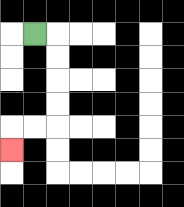{'start': '[1, 1]', 'end': '[0, 6]', 'path_directions': 'R,D,D,D,D,L,L,D', 'path_coordinates': '[[1, 1], [2, 1], [2, 2], [2, 3], [2, 4], [2, 5], [1, 5], [0, 5], [0, 6]]'}